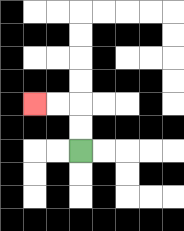{'start': '[3, 6]', 'end': '[1, 4]', 'path_directions': 'U,U,L,L', 'path_coordinates': '[[3, 6], [3, 5], [3, 4], [2, 4], [1, 4]]'}